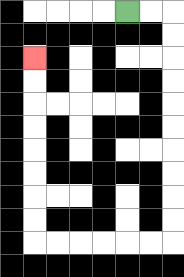{'start': '[5, 0]', 'end': '[1, 2]', 'path_directions': 'R,R,D,D,D,D,D,D,D,D,D,D,L,L,L,L,L,L,U,U,U,U,U,U,U,U', 'path_coordinates': '[[5, 0], [6, 0], [7, 0], [7, 1], [7, 2], [7, 3], [7, 4], [7, 5], [7, 6], [7, 7], [7, 8], [7, 9], [7, 10], [6, 10], [5, 10], [4, 10], [3, 10], [2, 10], [1, 10], [1, 9], [1, 8], [1, 7], [1, 6], [1, 5], [1, 4], [1, 3], [1, 2]]'}